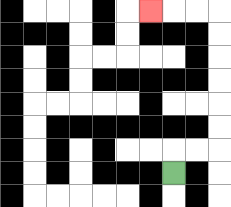{'start': '[7, 7]', 'end': '[6, 0]', 'path_directions': 'U,R,R,U,U,U,U,U,U,L,L,L', 'path_coordinates': '[[7, 7], [7, 6], [8, 6], [9, 6], [9, 5], [9, 4], [9, 3], [9, 2], [9, 1], [9, 0], [8, 0], [7, 0], [6, 0]]'}